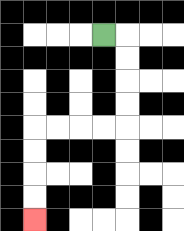{'start': '[4, 1]', 'end': '[1, 9]', 'path_directions': 'R,D,D,D,D,L,L,L,L,D,D,D,D', 'path_coordinates': '[[4, 1], [5, 1], [5, 2], [5, 3], [5, 4], [5, 5], [4, 5], [3, 5], [2, 5], [1, 5], [1, 6], [1, 7], [1, 8], [1, 9]]'}